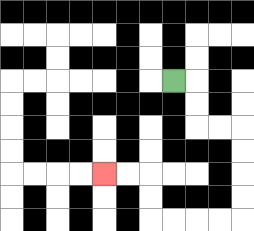{'start': '[7, 3]', 'end': '[4, 7]', 'path_directions': 'R,D,D,R,R,D,D,D,D,L,L,L,L,U,U,L,L', 'path_coordinates': '[[7, 3], [8, 3], [8, 4], [8, 5], [9, 5], [10, 5], [10, 6], [10, 7], [10, 8], [10, 9], [9, 9], [8, 9], [7, 9], [6, 9], [6, 8], [6, 7], [5, 7], [4, 7]]'}